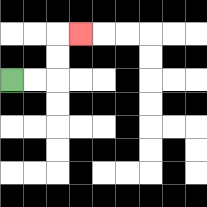{'start': '[0, 3]', 'end': '[3, 1]', 'path_directions': 'R,R,U,U,R', 'path_coordinates': '[[0, 3], [1, 3], [2, 3], [2, 2], [2, 1], [3, 1]]'}